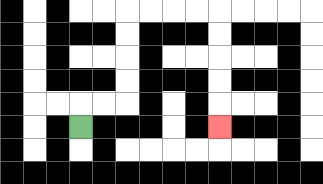{'start': '[3, 5]', 'end': '[9, 5]', 'path_directions': 'U,R,R,U,U,U,U,R,R,R,R,D,D,D,D,D', 'path_coordinates': '[[3, 5], [3, 4], [4, 4], [5, 4], [5, 3], [5, 2], [5, 1], [5, 0], [6, 0], [7, 0], [8, 0], [9, 0], [9, 1], [9, 2], [9, 3], [9, 4], [9, 5]]'}